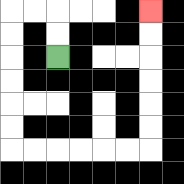{'start': '[2, 2]', 'end': '[6, 0]', 'path_directions': 'U,U,L,L,D,D,D,D,D,D,R,R,R,R,R,R,U,U,U,U,U,U', 'path_coordinates': '[[2, 2], [2, 1], [2, 0], [1, 0], [0, 0], [0, 1], [0, 2], [0, 3], [0, 4], [0, 5], [0, 6], [1, 6], [2, 6], [3, 6], [4, 6], [5, 6], [6, 6], [6, 5], [6, 4], [6, 3], [6, 2], [6, 1], [6, 0]]'}